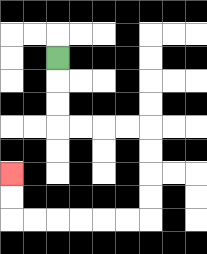{'start': '[2, 2]', 'end': '[0, 7]', 'path_directions': 'D,D,D,R,R,R,R,D,D,D,D,L,L,L,L,L,L,U,U', 'path_coordinates': '[[2, 2], [2, 3], [2, 4], [2, 5], [3, 5], [4, 5], [5, 5], [6, 5], [6, 6], [6, 7], [6, 8], [6, 9], [5, 9], [4, 9], [3, 9], [2, 9], [1, 9], [0, 9], [0, 8], [0, 7]]'}